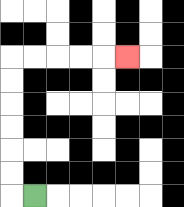{'start': '[1, 8]', 'end': '[5, 2]', 'path_directions': 'L,U,U,U,U,U,U,R,R,R,R,R', 'path_coordinates': '[[1, 8], [0, 8], [0, 7], [0, 6], [0, 5], [0, 4], [0, 3], [0, 2], [1, 2], [2, 2], [3, 2], [4, 2], [5, 2]]'}